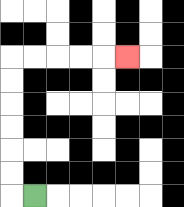{'start': '[1, 8]', 'end': '[5, 2]', 'path_directions': 'L,U,U,U,U,U,U,R,R,R,R,R', 'path_coordinates': '[[1, 8], [0, 8], [0, 7], [0, 6], [0, 5], [0, 4], [0, 3], [0, 2], [1, 2], [2, 2], [3, 2], [4, 2], [5, 2]]'}